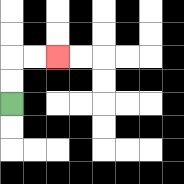{'start': '[0, 4]', 'end': '[2, 2]', 'path_directions': 'U,U,R,R', 'path_coordinates': '[[0, 4], [0, 3], [0, 2], [1, 2], [2, 2]]'}